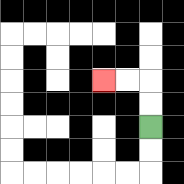{'start': '[6, 5]', 'end': '[4, 3]', 'path_directions': 'U,U,L,L', 'path_coordinates': '[[6, 5], [6, 4], [6, 3], [5, 3], [4, 3]]'}